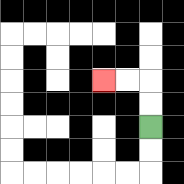{'start': '[6, 5]', 'end': '[4, 3]', 'path_directions': 'U,U,L,L', 'path_coordinates': '[[6, 5], [6, 4], [6, 3], [5, 3], [4, 3]]'}